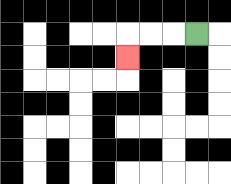{'start': '[8, 1]', 'end': '[5, 2]', 'path_directions': 'L,L,L,D', 'path_coordinates': '[[8, 1], [7, 1], [6, 1], [5, 1], [5, 2]]'}